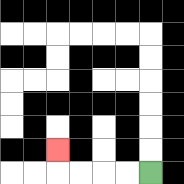{'start': '[6, 7]', 'end': '[2, 6]', 'path_directions': 'L,L,L,L,U', 'path_coordinates': '[[6, 7], [5, 7], [4, 7], [3, 7], [2, 7], [2, 6]]'}